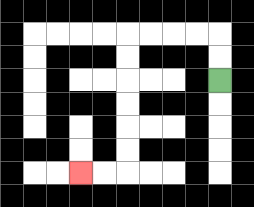{'start': '[9, 3]', 'end': '[3, 7]', 'path_directions': 'U,U,L,L,L,L,D,D,D,D,D,D,L,L', 'path_coordinates': '[[9, 3], [9, 2], [9, 1], [8, 1], [7, 1], [6, 1], [5, 1], [5, 2], [5, 3], [5, 4], [5, 5], [5, 6], [5, 7], [4, 7], [3, 7]]'}